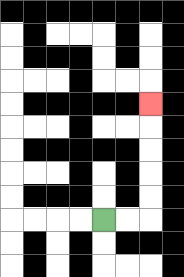{'start': '[4, 9]', 'end': '[6, 4]', 'path_directions': 'R,R,U,U,U,U,U', 'path_coordinates': '[[4, 9], [5, 9], [6, 9], [6, 8], [6, 7], [6, 6], [6, 5], [6, 4]]'}